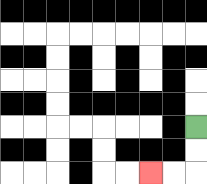{'start': '[8, 5]', 'end': '[6, 7]', 'path_directions': 'D,D,L,L', 'path_coordinates': '[[8, 5], [8, 6], [8, 7], [7, 7], [6, 7]]'}